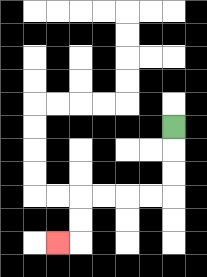{'start': '[7, 5]', 'end': '[2, 10]', 'path_directions': 'D,D,D,L,L,L,L,D,D,L', 'path_coordinates': '[[7, 5], [7, 6], [7, 7], [7, 8], [6, 8], [5, 8], [4, 8], [3, 8], [3, 9], [3, 10], [2, 10]]'}